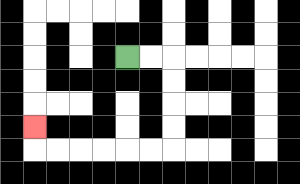{'start': '[5, 2]', 'end': '[1, 5]', 'path_directions': 'R,R,D,D,D,D,L,L,L,L,L,L,U', 'path_coordinates': '[[5, 2], [6, 2], [7, 2], [7, 3], [7, 4], [7, 5], [7, 6], [6, 6], [5, 6], [4, 6], [3, 6], [2, 6], [1, 6], [1, 5]]'}